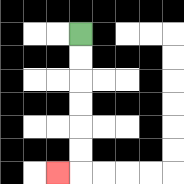{'start': '[3, 1]', 'end': '[2, 7]', 'path_directions': 'D,D,D,D,D,D,L', 'path_coordinates': '[[3, 1], [3, 2], [3, 3], [3, 4], [3, 5], [3, 6], [3, 7], [2, 7]]'}